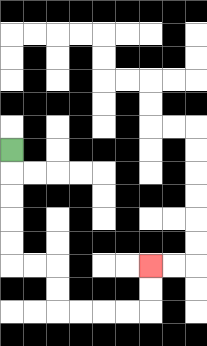{'start': '[0, 6]', 'end': '[6, 11]', 'path_directions': 'D,D,D,D,D,R,R,D,D,R,R,R,R,U,U', 'path_coordinates': '[[0, 6], [0, 7], [0, 8], [0, 9], [0, 10], [0, 11], [1, 11], [2, 11], [2, 12], [2, 13], [3, 13], [4, 13], [5, 13], [6, 13], [6, 12], [6, 11]]'}